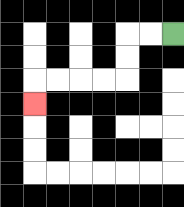{'start': '[7, 1]', 'end': '[1, 4]', 'path_directions': 'L,L,D,D,L,L,L,L,D', 'path_coordinates': '[[7, 1], [6, 1], [5, 1], [5, 2], [5, 3], [4, 3], [3, 3], [2, 3], [1, 3], [1, 4]]'}